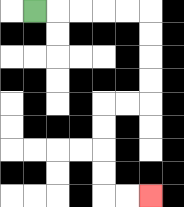{'start': '[1, 0]', 'end': '[6, 8]', 'path_directions': 'R,R,R,R,R,D,D,D,D,L,L,D,D,D,D,R,R', 'path_coordinates': '[[1, 0], [2, 0], [3, 0], [4, 0], [5, 0], [6, 0], [6, 1], [6, 2], [6, 3], [6, 4], [5, 4], [4, 4], [4, 5], [4, 6], [4, 7], [4, 8], [5, 8], [6, 8]]'}